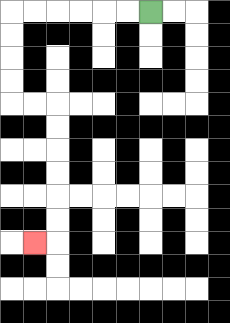{'start': '[6, 0]', 'end': '[1, 10]', 'path_directions': 'L,L,L,L,L,L,D,D,D,D,R,R,D,D,D,D,D,D,L', 'path_coordinates': '[[6, 0], [5, 0], [4, 0], [3, 0], [2, 0], [1, 0], [0, 0], [0, 1], [0, 2], [0, 3], [0, 4], [1, 4], [2, 4], [2, 5], [2, 6], [2, 7], [2, 8], [2, 9], [2, 10], [1, 10]]'}